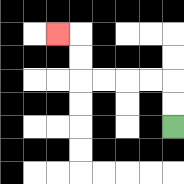{'start': '[7, 5]', 'end': '[2, 1]', 'path_directions': 'U,U,L,L,L,L,U,U,L', 'path_coordinates': '[[7, 5], [7, 4], [7, 3], [6, 3], [5, 3], [4, 3], [3, 3], [3, 2], [3, 1], [2, 1]]'}